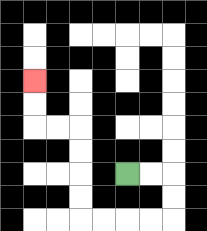{'start': '[5, 7]', 'end': '[1, 3]', 'path_directions': 'R,R,D,D,L,L,L,L,U,U,U,U,L,L,U,U', 'path_coordinates': '[[5, 7], [6, 7], [7, 7], [7, 8], [7, 9], [6, 9], [5, 9], [4, 9], [3, 9], [3, 8], [3, 7], [3, 6], [3, 5], [2, 5], [1, 5], [1, 4], [1, 3]]'}